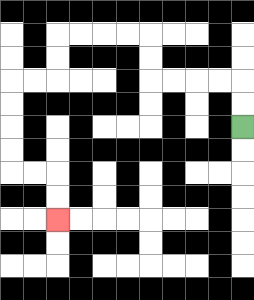{'start': '[10, 5]', 'end': '[2, 9]', 'path_directions': 'U,U,L,L,L,L,U,U,L,L,L,L,D,D,L,L,D,D,D,D,R,R,D,D', 'path_coordinates': '[[10, 5], [10, 4], [10, 3], [9, 3], [8, 3], [7, 3], [6, 3], [6, 2], [6, 1], [5, 1], [4, 1], [3, 1], [2, 1], [2, 2], [2, 3], [1, 3], [0, 3], [0, 4], [0, 5], [0, 6], [0, 7], [1, 7], [2, 7], [2, 8], [2, 9]]'}